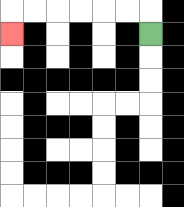{'start': '[6, 1]', 'end': '[0, 1]', 'path_directions': 'U,L,L,L,L,L,L,D', 'path_coordinates': '[[6, 1], [6, 0], [5, 0], [4, 0], [3, 0], [2, 0], [1, 0], [0, 0], [0, 1]]'}